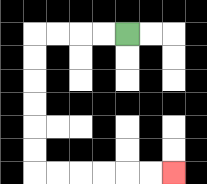{'start': '[5, 1]', 'end': '[7, 7]', 'path_directions': 'L,L,L,L,D,D,D,D,D,D,R,R,R,R,R,R', 'path_coordinates': '[[5, 1], [4, 1], [3, 1], [2, 1], [1, 1], [1, 2], [1, 3], [1, 4], [1, 5], [1, 6], [1, 7], [2, 7], [3, 7], [4, 7], [5, 7], [6, 7], [7, 7]]'}